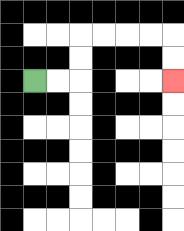{'start': '[1, 3]', 'end': '[7, 3]', 'path_directions': 'R,R,U,U,R,R,R,R,D,D', 'path_coordinates': '[[1, 3], [2, 3], [3, 3], [3, 2], [3, 1], [4, 1], [5, 1], [6, 1], [7, 1], [7, 2], [7, 3]]'}